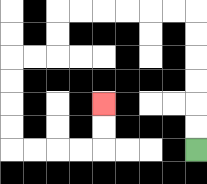{'start': '[8, 6]', 'end': '[4, 4]', 'path_directions': 'U,U,U,U,U,U,L,L,L,L,L,L,D,D,L,L,D,D,D,D,R,R,R,R,U,U', 'path_coordinates': '[[8, 6], [8, 5], [8, 4], [8, 3], [8, 2], [8, 1], [8, 0], [7, 0], [6, 0], [5, 0], [4, 0], [3, 0], [2, 0], [2, 1], [2, 2], [1, 2], [0, 2], [0, 3], [0, 4], [0, 5], [0, 6], [1, 6], [2, 6], [3, 6], [4, 6], [4, 5], [4, 4]]'}